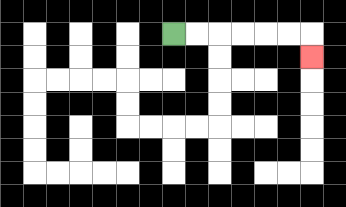{'start': '[7, 1]', 'end': '[13, 2]', 'path_directions': 'R,R,R,R,R,R,D', 'path_coordinates': '[[7, 1], [8, 1], [9, 1], [10, 1], [11, 1], [12, 1], [13, 1], [13, 2]]'}